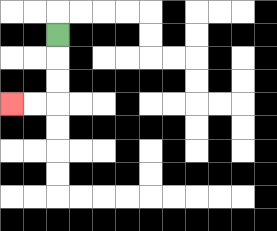{'start': '[2, 1]', 'end': '[0, 4]', 'path_directions': 'D,D,D,L,L', 'path_coordinates': '[[2, 1], [2, 2], [2, 3], [2, 4], [1, 4], [0, 4]]'}